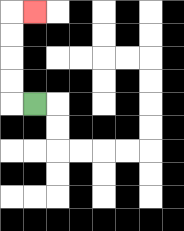{'start': '[1, 4]', 'end': '[1, 0]', 'path_directions': 'L,U,U,U,U,R', 'path_coordinates': '[[1, 4], [0, 4], [0, 3], [0, 2], [0, 1], [0, 0], [1, 0]]'}